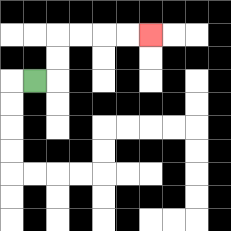{'start': '[1, 3]', 'end': '[6, 1]', 'path_directions': 'R,U,U,R,R,R,R', 'path_coordinates': '[[1, 3], [2, 3], [2, 2], [2, 1], [3, 1], [4, 1], [5, 1], [6, 1]]'}